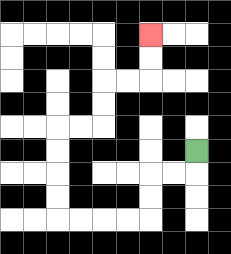{'start': '[8, 6]', 'end': '[6, 1]', 'path_directions': 'D,L,L,D,D,L,L,L,L,U,U,U,U,R,R,U,U,R,R,U,U', 'path_coordinates': '[[8, 6], [8, 7], [7, 7], [6, 7], [6, 8], [6, 9], [5, 9], [4, 9], [3, 9], [2, 9], [2, 8], [2, 7], [2, 6], [2, 5], [3, 5], [4, 5], [4, 4], [4, 3], [5, 3], [6, 3], [6, 2], [6, 1]]'}